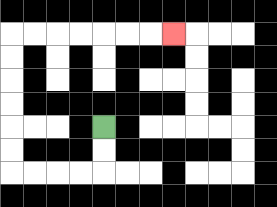{'start': '[4, 5]', 'end': '[7, 1]', 'path_directions': 'D,D,L,L,L,L,U,U,U,U,U,U,R,R,R,R,R,R,R', 'path_coordinates': '[[4, 5], [4, 6], [4, 7], [3, 7], [2, 7], [1, 7], [0, 7], [0, 6], [0, 5], [0, 4], [0, 3], [0, 2], [0, 1], [1, 1], [2, 1], [3, 1], [4, 1], [5, 1], [6, 1], [7, 1]]'}